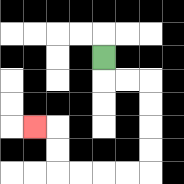{'start': '[4, 2]', 'end': '[1, 5]', 'path_directions': 'D,R,R,D,D,D,D,L,L,L,L,U,U,L', 'path_coordinates': '[[4, 2], [4, 3], [5, 3], [6, 3], [6, 4], [6, 5], [6, 6], [6, 7], [5, 7], [4, 7], [3, 7], [2, 7], [2, 6], [2, 5], [1, 5]]'}